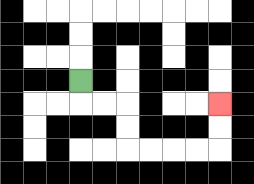{'start': '[3, 3]', 'end': '[9, 4]', 'path_directions': 'D,R,R,D,D,R,R,R,R,U,U', 'path_coordinates': '[[3, 3], [3, 4], [4, 4], [5, 4], [5, 5], [5, 6], [6, 6], [7, 6], [8, 6], [9, 6], [9, 5], [9, 4]]'}